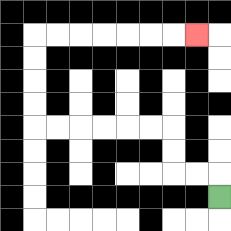{'start': '[9, 8]', 'end': '[8, 1]', 'path_directions': 'U,L,L,U,U,L,L,L,L,L,L,U,U,U,U,R,R,R,R,R,R,R', 'path_coordinates': '[[9, 8], [9, 7], [8, 7], [7, 7], [7, 6], [7, 5], [6, 5], [5, 5], [4, 5], [3, 5], [2, 5], [1, 5], [1, 4], [1, 3], [1, 2], [1, 1], [2, 1], [3, 1], [4, 1], [5, 1], [6, 1], [7, 1], [8, 1]]'}